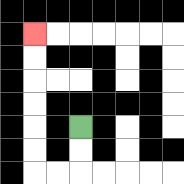{'start': '[3, 5]', 'end': '[1, 1]', 'path_directions': 'D,D,L,L,U,U,U,U,U,U', 'path_coordinates': '[[3, 5], [3, 6], [3, 7], [2, 7], [1, 7], [1, 6], [1, 5], [1, 4], [1, 3], [1, 2], [1, 1]]'}